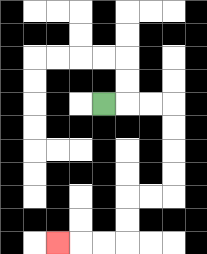{'start': '[4, 4]', 'end': '[2, 10]', 'path_directions': 'R,R,R,D,D,D,D,L,L,D,D,L,L,L', 'path_coordinates': '[[4, 4], [5, 4], [6, 4], [7, 4], [7, 5], [7, 6], [7, 7], [7, 8], [6, 8], [5, 8], [5, 9], [5, 10], [4, 10], [3, 10], [2, 10]]'}